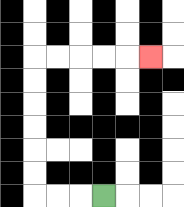{'start': '[4, 8]', 'end': '[6, 2]', 'path_directions': 'L,L,L,U,U,U,U,U,U,R,R,R,R,R', 'path_coordinates': '[[4, 8], [3, 8], [2, 8], [1, 8], [1, 7], [1, 6], [1, 5], [1, 4], [1, 3], [1, 2], [2, 2], [3, 2], [4, 2], [5, 2], [6, 2]]'}